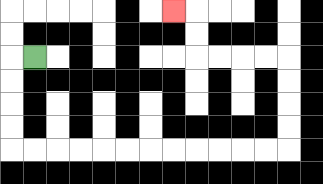{'start': '[1, 2]', 'end': '[7, 0]', 'path_directions': 'L,D,D,D,D,R,R,R,R,R,R,R,R,R,R,R,R,U,U,U,U,L,L,L,L,U,U,L', 'path_coordinates': '[[1, 2], [0, 2], [0, 3], [0, 4], [0, 5], [0, 6], [1, 6], [2, 6], [3, 6], [4, 6], [5, 6], [6, 6], [7, 6], [8, 6], [9, 6], [10, 6], [11, 6], [12, 6], [12, 5], [12, 4], [12, 3], [12, 2], [11, 2], [10, 2], [9, 2], [8, 2], [8, 1], [8, 0], [7, 0]]'}